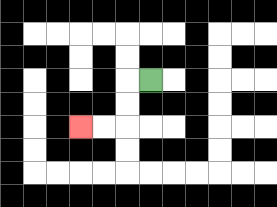{'start': '[6, 3]', 'end': '[3, 5]', 'path_directions': 'L,D,D,L,L', 'path_coordinates': '[[6, 3], [5, 3], [5, 4], [5, 5], [4, 5], [3, 5]]'}